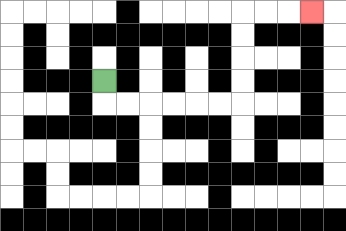{'start': '[4, 3]', 'end': '[13, 0]', 'path_directions': 'D,R,R,R,R,R,R,U,U,U,U,R,R,R', 'path_coordinates': '[[4, 3], [4, 4], [5, 4], [6, 4], [7, 4], [8, 4], [9, 4], [10, 4], [10, 3], [10, 2], [10, 1], [10, 0], [11, 0], [12, 0], [13, 0]]'}